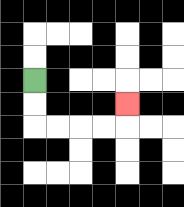{'start': '[1, 3]', 'end': '[5, 4]', 'path_directions': 'D,D,R,R,R,R,U', 'path_coordinates': '[[1, 3], [1, 4], [1, 5], [2, 5], [3, 5], [4, 5], [5, 5], [5, 4]]'}